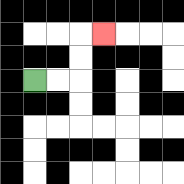{'start': '[1, 3]', 'end': '[4, 1]', 'path_directions': 'R,R,U,U,R', 'path_coordinates': '[[1, 3], [2, 3], [3, 3], [3, 2], [3, 1], [4, 1]]'}